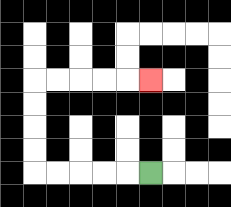{'start': '[6, 7]', 'end': '[6, 3]', 'path_directions': 'L,L,L,L,L,U,U,U,U,R,R,R,R,R', 'path_coordinates': '[[6, 7], [5, 7], [4, 7], [3, 7], [2, 7], [1, 7], [1, 6], [1, 5], [1, 4], [1, 3], [2, 3], [3, 3], [4, 3], [5, 3], [6, 3]]'}